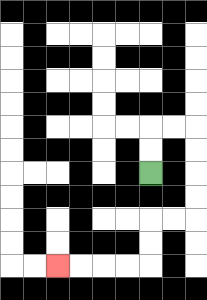{'start': '[6, 7]', 'end': '[2, 11]', 'path_directions': 'U,U,R,R,D,D,D,D,L,L,D,D,L,L,L,L', 'path_coordinates': '[[6, 7], [6, 6], [6, 5], [7, 5], [8, 5], [8, 6], [8, 7], [8, 8], [8, 9], [7, 9], [6, 9], [6, 10], [6, 11], [5, 11], [4, 11], [3, 11], [2, 11]]'}